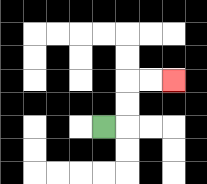{'start': '[4, 5]', 'end': '[7, 3]', 'path_directions': 'R,U,U,R,R', 'path_coordinates': '[[4, 5], [5, 5], [5, 4], [5, 3], [6, 3], [7, 3]]'}